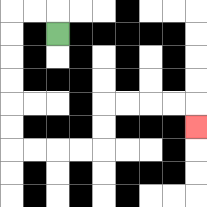{'start': '[2, 1]', 'end': '[8, 5]', 'path_directions': 'U,L,L,D,D,D,D,D,D,R,R,R,R,U,U,R,R,R,R,D', 'path_coordinates': '[[2, 1], [2, 0], [1, 0], [0, 0], [0, 1], [0, 2], [0, 3], [0, 4], [0, 5], [0, 6], [1, 6], [2, 6], [3, 6], [4, 6], [4, 5], [4, 4], [5, 4], [6, 4], [7, 4], [8, 4], [8, 5]]'}